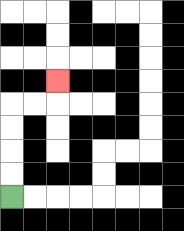{'start': '[0, 8]', 'end': '[2, 3]', 'path_directions': 'U,U,U,U,R,R,U', 'path_coordinates': '[[0, 8], [0, 7], [0, 6], [0, 5], [0, 4], [1, 4], [2, 4], [2, 3]]'}